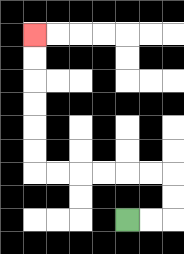{'start': '[5, 9]', 'end': '[1, 1]', 'path_directions': 'R,R,U,U,L,L,L,L,L,L,U,U,U,U,U,U', 'path_coordinates': '[[5, 9], [6, 9], [7, 9], [7, 8], [7, 7], [6, 7], [5, 7], [4, 7], [3, 7], [2, 7], [1, 7], [1, 6], [1, 5], [1, 4], [1, 3], [1, 2], [1, 1]]'}